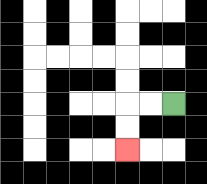{'start': '[7, 4]', 'end': '[5, 6]', 'path_directions': 'L,L,D,D', 'path_coordinates': '[[7, 4], [6, 4], [5, 4], [5, 5], [5, 6]]'}